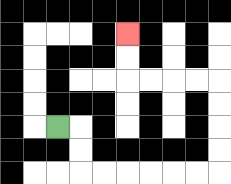{'start': '[2, 5]', 'end': '[5, 1]', 'path_directions': 'R,D,D,R,R,R,R,R,R,U,U,U,U,L,L,L,L,U,U', 'path_coordinates': '[[2, 5], [3, 5], [3, 6], [3, 7], [4, 7], [5, 7], [6, 7], [7, 7], [8, 7], [9, 7], [9, 6], [9, 5], [9, 4], [9, 3], [8, 3], [7, 3], [6, 3], [5, 3], [5, 2], [5, 1]]'}